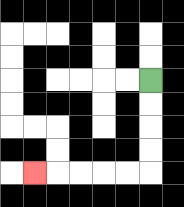{'start': '[6, 3]', 'end': '[1, 7]', 'path_directions': 'D,D,D,D,L,L,L,L,L', 'path_coordinates': '[[6, 3], [6, 4], [6, 5], [6, 6], [6, 7], [5, 7], [4, 7], [3, 7], [2, 7], [1, 7]]'}